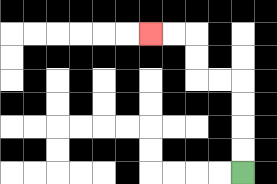{'start': '[10, 7]', 'end': '[6, 1]', 'path_directions': 'U,U,U,U,L,L,U,U,L,L', 'path_coordinates': '[[10, 7], [10, 6], [10, 5], [10, 4], [10, 3], [9, 3], [8, 3], [8, 2], [8, 1], [7, 1], [6, 1]]'}